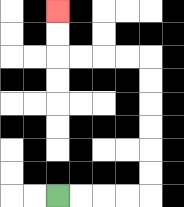{'start': '[2, 8]', 'end': '[2, 0]', 'path_directions': 'R,R,R,R,U,U,U,U,U,U,L,L,L,L,U,U', 'path_coordinates': '[[2, 8], [3, 8], [4, 8], [5, 8], [6, 8], [6, 7], [6, 6], [6, 5], [6, 4], [6, 3], [6, 2], [5, 2], [4, 2], [3, 2], [2, 2], [2, 1], [2, 0]]'}